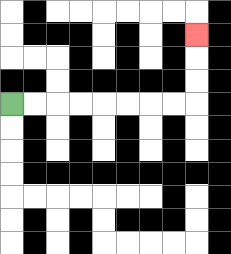{'start': '[0, 4]', 'end': '[8, 1]', 'path_directions': 'R,R,R,R,R,R,R,R,U,U,U', 'path_coordinates': '[[0, 4], [1, 4], [2, 4], [3, 4], [4, 4], [5, 4], [6, 4], [7, 4], [8, 4], [8, 3], [8, 2], [8, 1]]'}